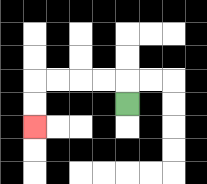{'start': '[5, 4]', 'end': '[1, 5]', 'path_directions': 'U,L,L,L,L,D,D', 'path_coordinates': '[[5, 4], [5, 3], [4, 3], [3, 3], [2, 3], [1, 3], [1, 4], [1, 5]]'}